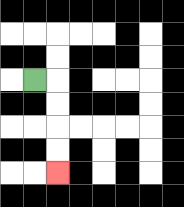{'start': '[1, 3]', 'end': '[2, 7]', 'path_directions': 'R,D,D,D,D', 'path_coordinates': '[[1, 3], [2, 3], [2, 4], [2, 5], [2, 6], [2, 7]]'}